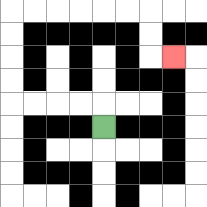{'start': '[4, 5]', 'end': '[7, 2]', 'path_directions': 'U,L,L,L,L,U,U,U,U,R,R,R,R,R,R,D,D,R', 'path_coordinates': '[[4, 5], [4, 4], [3, 4], [2, 4], [1, 4], [0, 4], [0, 3], [0, 2], [0, 1], [0, 0], [1, 0], [2, 0], [3, 0], [4, 0], [5, 0], [6, 0], [6, 1], [6, 2], [7, 2]]'}